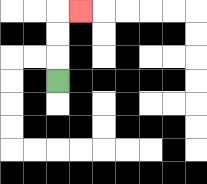{'start': '[2, 3]', 'end': '[3, 0]', 'path_directions': 'U,U,U,R', 'path_coordinates': '[[2, 3], [2, 2], [2, 1], [2, 0], [3, 0]]'}